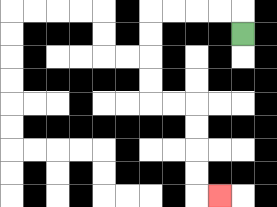{'start': '[10, 1]', 'end': '[9, 8]', 'path_directions': 'U,L,L,L,L,D,D,D,D,R,R,D,D,D,D,R', 'path_coordinates': '[[10, 1], [10, 0], [9, 0], [8, 0], [7, 0], [6, 0], [6, 1], [6, 2], [6, 3], [6, 4], [7, 4], [8, 4], [8, 5], [8, 6], [8, 7], [8, 8], [9, 8]]'}